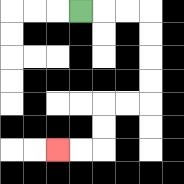{'start': '[3, 0]', 'end': '[2, 6]', 'path_directions': 'R,R,R,D,D,D,D,L,L,D,D,L,L', 'path_coordinates': '[[3, 0], [4, 0], [5, 0], [6, 0], [6, 1], [6, 2], [6, 3], [6, 4], [5, 4], [4, 4], [4, 5], [4, 6], [3, 6], [2, 6]]'}